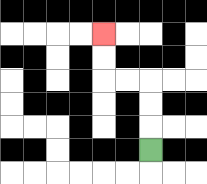{'start': '[6, 6]', 'end': '[4, 1]', 'path_directions': 'U,U,U,L,L,U,U', 'path_coordinates': '[[6, 6], [6, 5], [6, 4], [6, 3], [5, 3], [4, 3], [4, 2], [4, 1]]'}